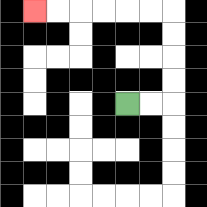{'start': '[5, 4]', 'end': '[1, 0]', 'path_directions': 'R,R,U,U,U,U,L,L,L,L,L,L', 'path_coordinates': '[[5, 4], [6, 4], [7, 4], [7, 3], [7, 2], [7, 1], [7, 0], [6, 0], [5, 0], [4, 0], [3, 0], [2, 0], [1, 0]]'}